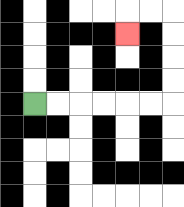{'start': '[1, 4]', 'end': '[5, 1]', 'path_directions': 'R,R,R,R,R,R,U,U,U,U,L,L,D', 'path_coordinates': '[[1, 4], [2, 4], [3, 4], [4, 4], [5, 4], [6, 4], [7, 4], [7, 3], [7, 2], [7, 1], [7, 0], [6, 0], [5, 0], [5, 1]]'}